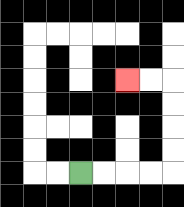{'start': '[3, 7]', 'end': '[5, 3]', 'path_directions': 'R,R,R,R,U,U,U,U,L,L', 'path_coordinates': '[[3, 7], [4, 7], [5, 7], [6, 7], [7, 7], [7, 6], [7, 5], [7, 4], [7, 3], [6, 3], [5, 3]]'}